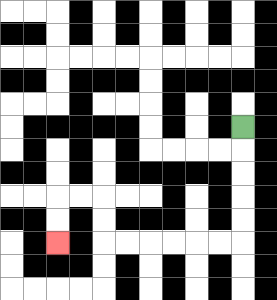{'start': '[10, 5]', 'end': '[2, 10]', 'path_directions': 'D,D,D,D,D,L,L,L,L,L,L,U,U,L,L,D,D', 'path_coordinates': '[[10, 5], [10, 6], [10, 7], [10, 8], [10, 9], [10, 10], [9, 10], [8, 10], [7, 10], [6, 10], [5, 10], [4, 10], [4, 9], [4, 8], [3, 8], [2, 8], [2, 9], [2, 10]]'}